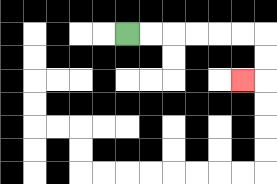{'start': '[5, 1]', 'end': '[10, 3]', 'path_directions': 'R,R,R,R,R,R,D,D,L', 'path_coordinates': '[[5, 1], [6, 1], [7, 1], [8, 1], [9, 1], [10, 1], [11, 1], [11, 2], [11, 3], [10, 3]]'}